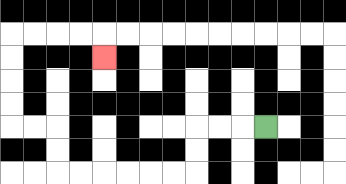{'start': '[11, 5]', 'end': '[4, 2]', 'path_directions': 'L,L,L,D,D,L,L,L,L,L,L,U,U,L,L,U,U,U,U,R,R,R,R,D', 'path_coordinates': '[[11, 5], [10, 5], [9, 5], [8, 5], [8, 6], [8, 7], [7, 7], [6, 7], [5, 7], [4, 7], [3, 7], [2, 7], [2, 6], [2, 5], [1, 5], [0, 5], [0, 4], [0, 3], [0, 2], [0, 1], [1, 1], [2, 1], [3, 1], [4, 1], [4, 2]]'}